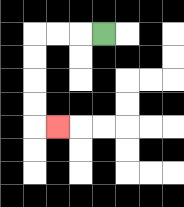{'start': '[4, 1]', 'end': '[2, 5]', 'path_directions': 'L,L,L,D,D,D,D,R', 'path_coordinates': '[[4, 1], [3, 1], [2, 1], [1, 1], [1, 2], [1, 3], [1, 4], [1, 5], [2, 5]]'}